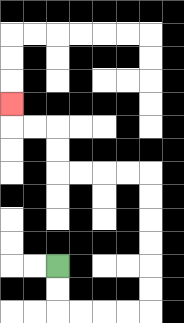{'start': '[2, 11]', 'end': '[0, 4]', 'path_directions': 'D,D,R,R,R,R,U,U,U,U,U,U,L,L,L,L,U,U,L,L,U', 'path_coordinates': '[[2, 11], [2, 12], [2, 13], [3, 13], [4, 13], [5, 13], [6, 13], [6, 12], [6, 11], [6, 10], [6, 9], [6, 8], [6, 7], [5, 7], [4, 7], [3, 7], [2, 7], [2, 6], [2, 5], [1, 5], [0, 5], [0, 4]]'}